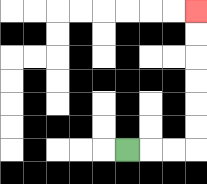{'start': '[5, 6]', 'end': '[8, 0]', 'path_directions': 'R,R,R,U,U,U,U,U,U', 'path_coordinates': '[[5, 6], [6, 6], [7, 6], [8, 6], [8, 5], [8, 4], [8, 3], [8, 2], [8, 1], [8, 0]]'}